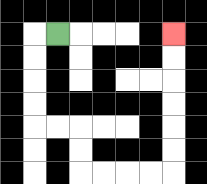{'start': '[2, 1]', 'end': '[7, 1]', 'path_directions': 'L,D,D,D,D,R,R,D,D,R,R,R,R,U,U,U,U,U,U', 'path_coordinates': '[[2, 1], [1, 1], [1, 2], [1, 3], [1, 4], [1, 5], [2, 5], [3, 5], [3, 6], [3, 7], [4, 7], [5, 7], [6, 7], [7, 7], [7, 6], [7, 5], [7, 4], [7, 3], [7, 2], [7, 1]]'}